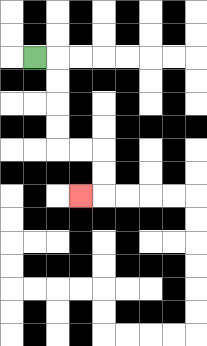{'start': '[1, 2]', 'end': '[3, 8]', 'path_directions': 'R,D,D,D,D,R,R,D,D,L', 'path_coordinates': '[[1, 2], [2, 2], [2, 3], [2, 4], [2, 5], [2, 6], [3, 6], [4, 6], [4, 7], [4, 8], [3, 8]]'}